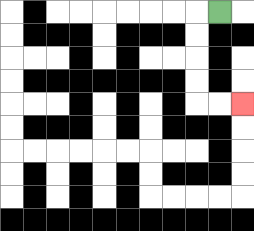{'start': '[9, 0]', 'end': '[10, 4]', 'path_directions': 'L,D,D,D,D,R,R', 'path_coordinates': '[[9, 0], [8, 0], [8, 1], [8, 2], [8, 3], [8, 4], [9, 4], [10, 4]]'}